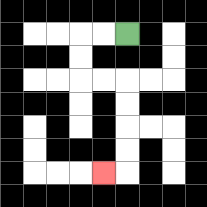{'start': '[5, 1]', 'end': '[4, 7]', 'path_directions': 'L,L,D,D,R,R,D,D,D,D,L', 'path_coordinates': '[[5, 1], [4, 1], [3, 1], [3, 2], [3, 3], [4, 3], [5, 3], [5, 4], [5, 5], [5, 6], [5, 7], [4, 7]]'}